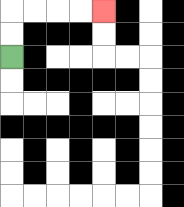{'start': '[0, 2]', 'end': '[4, 0]', 'path_directions': 'U,U,R,R,R,R', 'path_coordinates': '[[0, 2], [0, 1], [0, 0], [1, 0], [2, 0], [3, 0], [4, 0]]'}